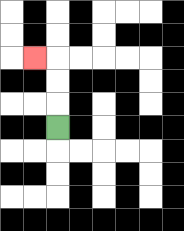{'start': '[2, 5]', 'end': '[1, 2]', 'path_directions': 'U,U,U,L', 'path_coordinates': '[[2, 5], [2, 4], [2, 3], [2, 2], [1, 2]]'}